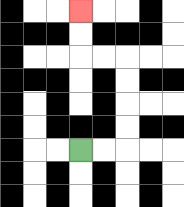{'start': '[3, 6]', 'end': '[3, 0]', 'path_directions': 'R,R,U,U,U,U,L,L,U,U', 'path_coordinates': '[[3, 6], [4, 6], [5, 6], [5, 5], [5, 4], [5, 3], [5, 2], [4, 2], [3, 2], [3, 1], [3, 0]]'}